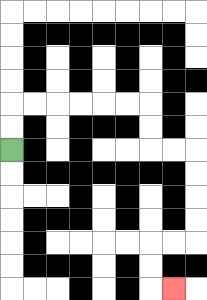{'start': '[0, 6]', 'end': '[7, 12]', 'path_directions': 'U,U,R,R,R,R,R,R,D,D,R,R,D,D,D,D,L,L,D,D,R', 'path_coordinates': '[[0, 6], [0, 5], [0, 4], [1, 4], [2, 4], [3, 4], [4, 4], [5, 4], [6, 4], [6, 5], [6, 6], [7, 6], [8, 6], [8, 7], [8, 8], [8, 9], [8, 10], [7, 10], [6, 10], [6, 11], [6, 12], [7, 12]]'}